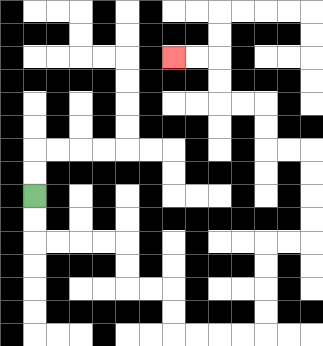{'start': '[1, 8]', 'end': '[7, 2]', 'path_directions': 'D,D,R,R,R,R,D,D,R,R,D,D,R,R,R,R,U,U,U,U,R,R,U,U,U,U,L,L,U,U,L,L,U,U,L,L', 'path_coordinates': '[[1, 8], [1, 9], [1, 10], [2, 10], [3, 10], [4, 10], [5, 10], [5, 11], [5, 12], [6, 12], [7, 12], [7, 13], [7, 14], [8, 14], [9, 14], [10, 14], [11, 14], [11, 13], [11, 12], [11, 11], [11, 10], [12, 10], [13, 10], [13, 9], [13, 8], [13, 7], [13, 6], [12, 6], [11, 6], [11, 5], [11, 4], [10, 4], [9, 4], [9, 3], [9, 2], [8, 2], [7, 2]]'}